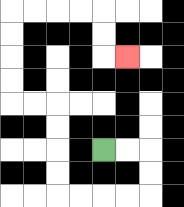{'start': '[4, 6]', 'end': '[5, 2]', 'path_directions': 'R,R,D,D,L,L,L,L,U,U,U,U,L,L,U,U,U,U,R,R,R,R,D,D,R', 'path_coordinates': '[[4, 6], [5, 6], [6, 6], [6, 7], [6, 8], [5, 8], [4, 8], [3, 8], [2, 8], [2, 7], [2, 6], [2, 5], [2, 4], [1, 4], [0, 4], [0, 3], [0, 2], [0, 1], [0, 0], [1, 0], [2, 0], [3, 0], [4, 0], [4, 1], [4, 2], [5, 2]]'}